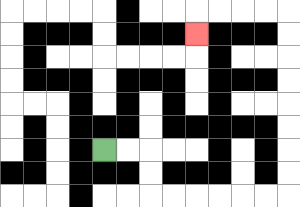{'start': '[4, 6]', 'end': '[8, 1]', 'path_directions': 'R,R,D,D,R,R,R,R,R,R,U,U,U,U,U,U,U,U,L,L,L,L,D', 'path_coordinates': '[[4, 6], [5, 6], [6, 6], [6, 7], [6, 8], [7, 8], [8, 8], [9, 8], [10, 8], [11, 8], [12, 8], [12, 7], [12, 6], [12, 5], [12, 4], [12, 3], [12, 2], [12, 1], [12, 0], [11, 0], [10, 0], [9, 0], [8, 0], [8, 1]]'}